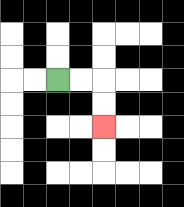{'start': '[2, 3]', 'end': '[4, 5]', 'path_directions': 'R,R,D,D', 'path_coordinates': '[[2, 3], [3, 3], [4, 3], [4, 4], [4, 5]]'}